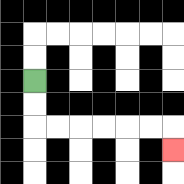{'start': '[1, 3]', 'end': '[7, 6]', 'path_directions': 'D,D,R,R,R,R,R,R,D', 'path_coordinates': '[[1, 3], [1, 4], [1, 5], [2, 5], [3, 5], [4, 5], [5, 5], [6, 5], [7, 5], [7, 6]]'}